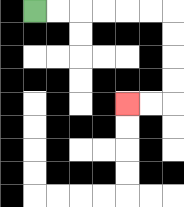{'start': '[1, 0]', 'end': '[5, 4]', 'path_directions': 'R,R,R,R,R,R,D,D,D,D,L,L', 'path_coordinates': '[[1, 0], [2, 0], [3, 0], [4, 0], [5, 0], [6, 0], [7, 0], [7, 1], [7, 2], [7, 3], [7, 4], [6, 4], [5, 4]]'}